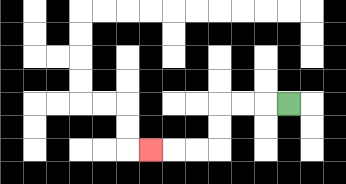{'start': '[12, 4]', 'end': '[6, 6]', 'path_directions': 'L,L,L,D,D,L,L,L', 'path_coordinates': '[[12, 4], [11, 4], [10, 4], [9, 4], [9, 5], [9, 6], [8, 6], [7, 6], [6, 6]]'}